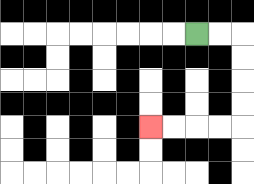{'start': '[8, 1]', 'end': '[6, 5]', 'path_directions': 'R,R,D,D,D,D,L,L,L,L', 'path_coordinates': '[[8, 1], [9, 1], [10, 1], [10, 2], [10, 3], [10, 4], [10, 5], [9, 5], [8, 5], [7, 5], [6, 5]]'}